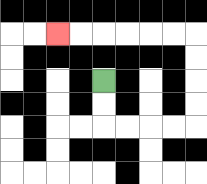{'start': '[4, 3]', 'end': '[2, 1]', 'path_directions': 'D,D,R,R,R,R,U,U,U,U,L,L,L,L,L,L', 'path_coordinates': '[[4, 3], [4, 4], [4, 5], [5, 5], [6, 5], [7, 5], [8, 5], [8, 4], [8, 3], [8, 2], [8, 1], [7, 1], [6, 1], [5, 1], [4, 1], [3, 1], [2, 1]]'}